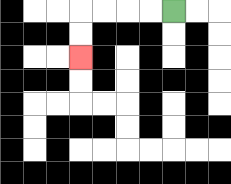{'start': '[7, 0]', 'end': '[3, 2]', 'path_directions': 'L,L,L,L,D,D', 'path_coordinates': '[[7, 0], [6, 0], [5, 0], [4, 0], [3, 0], [3, 1], [3, 2]]'}